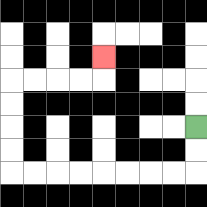{'start': '[8, 5]', 'end': '[4, 2]', 'path_directions': 'D,D,L,L,L,L,L,L,L,L,U,U,U,U,R,R,R,R,U', 'path_coordinates': '[[8, 5], [8, 6], [8, 7], [7, 7], [6, 7], [5, 7], [4, 7], [3, 7], [2, 7], [1, 7], [0, 7], [0, 6], [0, 5], [0, 4], [0, 3], [1, 3], [2, 3], [3, 3], [4, 3], [4, 2]]'}